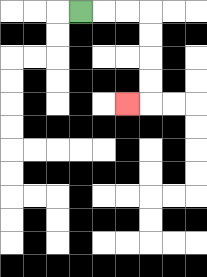{'start': '[3, 0]', 'end': '[5, 4]', 'path_directions': 'R,R,R,D,D,D,D,L', 'path_coordinates': '[[3, 0], [4, 0], [5, 0], [6, 0], [6, 1], [6, 2], [6, 3], [6, 4], [5, 4]]'}